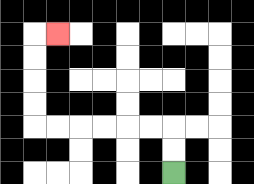{'start': '[7, 7]', 'end': '[2, 1]', 'path_directions': 'U,U,L,L,L,L,L,L,U,U,U,U,R', 'path_coordinates': '[[7, 7], [7, 6], [7, 5], [6, 5], [5, 5], [4, 5], [3, 5], [2, 5], [1, 5], [1, 4], [1, 3], [1, 2], [1, 1], [2, 1]]'}